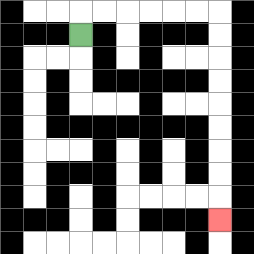{'start': '[3, 1]', 'end': '[9, 9]', 'path_directions': 'U,R,R,R,R,R,R,D,D,D,D,D,D,D,D,D', 'path_coordinates': '[[3, 1], [3, 0], [4, 0], [5, 0], [6, 0], [7, 0], [8, 0], [9, 0], [9, 1], [9, 2], [9, 3], [9, 4], [9, 5], [9, 6], [9, 7], [9, 8], [9, 9]]'}